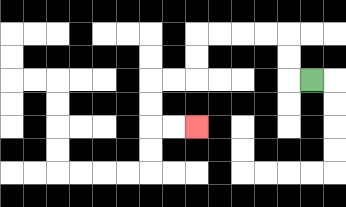{'start': '[13, 3]', 'end': '[8, 5]', 'path_directions': 'L,U,U,L,L,L,L,D,D,L,L,D,D,R,R', 'path_coordinates': '[[13, 3], [12, 3], [12, 2], [12, 1], [11, 1], [10, 1], [9, 1], [8, 1], [8, 2], [8, 3], [7, 3], [6, 3], [6, 4], [6, 5], [7, 5], [8, 5]]'}